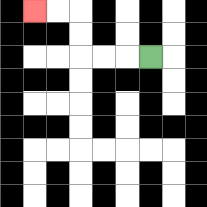{'start': '[6, 2]', 'end': '[1, 0]', 'path_directions': 'L,L,L,U,U,L,L', 'path_coordinates': '[[6, 2], [5, 2], [4, 2], [3, 2], [3, 1], [3, 0], [2, 0], [1, 0]]'}